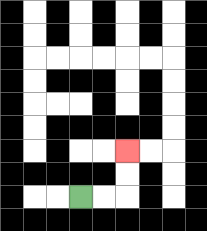{'start': '[3, 8]', 'end': '[5, 6]', 'path_directions': 'R,R,U,U', 'path_coordinates': '[[3, 8], [4, 8], [5, 8], [5, 7], [5, 6]]'}